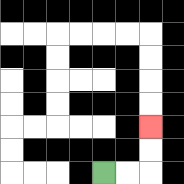{'start': '[4, 7]', 'end': '[6, 5]', 'path_directions': 'R,R,U,U', 'path_coordinates': '[[4, 7], [5, 7], [6, 7], [6, 6], [6, 5]]'}